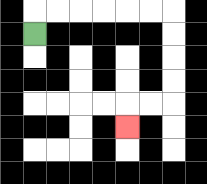{'start': '[1, 1]', 'end': '[5, 5]', 'path_directions': 'U,R,R,R,R,R,R,D,D,D,D,L,L,D', 'path_coordinates': '[[1, 1], [1, 0], [2, 0], [3, 0], [4, 0], [5, 0], [6, 0], [7, 0], [7, 1], [7, 2], [7, 3], [7, 4], [6, 4], [5, 4], [5, 5]]'}